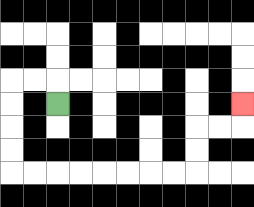{'start': '[2, 4]', 'end': '[10, 4]', 'path_directions': 'U,L,L,D,D,D,D,R,R,R,R,R,R,R,R,U,U,R,R,U', 'path_coordinates': '[[2, 4], [2, 3], [1, 3], [0, 3], [0, 4], [0, 5], [0, 6], [0, 7], [1, 7], [2, 7], [3, 7], [4, 7], [5, 7], [6, 7], [7, 7], [8, 7], [8, 6], [8, 5], [9, 5], [10, 5], [10, 4]]'}